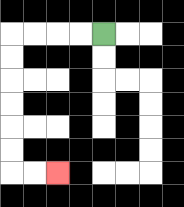{'start': '[4, 1]', 'end': '[2, 7]', 'path_directions': 'L,L,L,L,D,D,D,D,D,D,R,R', 'path_coordinates': '[[4, 1], [3, 1], [2, 1], [1, 1], [0, 1], [0, 2], [0, 3], [0, 4], [0, 5], [0, 6], [0, 7], [1, 7], [2, 7]]'}